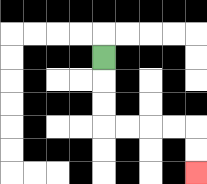{'start': '[4, 2]', 'end': '[8, 7]', 'path_directions': 'D,D,D,R,R,R,R,D,D', 'path_coordinates': '[[4, 2], [4, 3], [4, 4], [4, 5], [5, 5], [6, 5], [7, 5], [8, 5], [8, 6], [8, 7]]'}